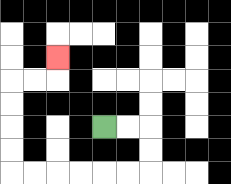{'start': '[4, 5]', 'end': '[2, 2]', 'path_directions': 'R,R,D,D,L,L,L,L,L,L,U,U,U,U,R,R,U', 'path_coordinates': '[[4, 5], [5, 5], [6, 5], [6, 6], [6, 7], [5, 7], [4, 7], [3, 7], [2, 7], [1, 7], [0, 7], [0, 6], [0, 5], [0, 4], [0, 3], [1, 3], [2, 3], [2, 2]]'}